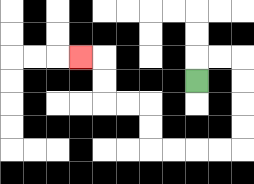{'start': '[8, 3]', 'end': '[3, 2]', 'path_directions': 'U,R,R,D,D,D,D,L,L,L,L,U,U,L,L,U,U,L', 'path_coordinates': '[[8, 3], [8, 2], [9, 2], [10, 2], [10, 3], [10, 4], [10, 5], [10, 6], [9, 6], [8, 6], [7, 6], [6, 6], [6, 5], [6, 4], [5, 4], [4, 4], [4, 3], [4, 2], [3, 2]]'}